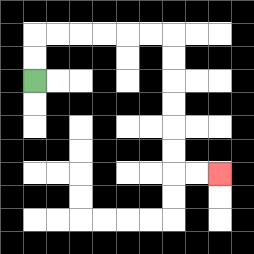{'start': '[1, 3]', 'end': '[9, 7]', 'path_directions': 'U,U,R,R,R,R,R,R,D,D,D,D,D,D,R,R', 'path_coordinates': '[[1, 3], [1, 2], [1, 1], [2, 1], [3, 1], [4, 1], [5, 1], [6, 1], [7, 1], [7, 2], [7, 3], [7, 4], [7, 5], [7, 6], [7, 7], [8, 7], [9, 7]]'}